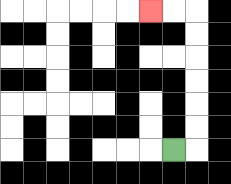{'start': '[7, 6]', 'end': '[6, 0]', 'path_directions': 'R,U,U,U,U,U,U,L,L', 'path_coordinates': '[[7, 6], [8, 6], [8, 5], [8, 4], [8, 3], [8, 2], [8, 1], [8, 0], [7, 0], [6, 0]]'}